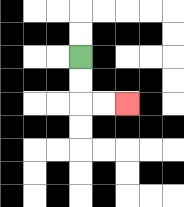{'start': '[3, 2]', 'end': '[5, 4]', 'path_directions': 'D,D,R,R', 'path_coordinates': '[[3, 2], [3, 3], [3, 4], [4, 4], [5, 4]]'}